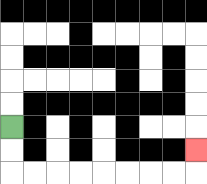{'start': '[0, 5]', 'end': '[8, 6]', 'path_directions': 'D,D,R,R,R,R,R,R,R,R,U', 'path_coordinates': '[[0, 5], [0, 6], [0, 7], [1, 7], [2, 7], [3, 7], [4, 7], [5, 7], [6, 7], [7, 7], [8, 7], [8, 6]]'}